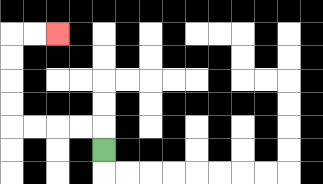{'start': '[4, 6]', 'end': '[2, 1]', 'path_directions': 'U,L,L,L,L,U,U,U,U,R,R', 'path_coordinates': '[[4, 6], [4, 5], [3, 5], [2, 5], [1, 5], [0, 5], [0, 4], [0, 3], [0, 2], [0, 1], [1, 1], [2, 1]]'}